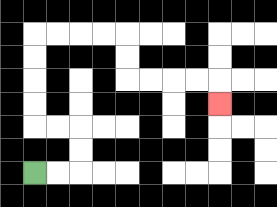{'start': '[1, 7]', 'end': '[9, 4]', 'path_directions': 'R,R,U,U,L,L,U,U,U,U,R,R,R,R,D,D,R,R,R,R,D', 'path_coordinates': '[[1, 7], [2, 7], [3, 7], [3, 6], [3, 5], [2, 5], [1, 5], [1, 4], [1, 3], [1, 2], [1, 1], [2, 1], [3, 1], [4, 1], [5, 1], [5, 2], [5, 3], [6, 3], [7, 3], [8, 3], [9, 3], [9, 4]]'}